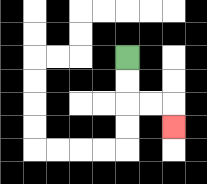{'start': '[5, 2]', 'end': '[7, 5]', 'path_directions': 'D,D,R,R,D', 'path_coordinates': '[[5, 2], [5, 3], [5, 4], [6, 4], [7, 4], [7, 5]]'}